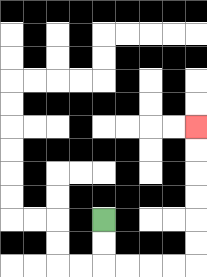{'start': '[4, 9]', 'end': '[8, 5]', 'path_directions': 'D,D,R,R,R,R,U,U,U,U,U,U', 'path_coordinates': '[[4, 9], [4, 10], [4, 11], [5, 11], [6, 11], [7, 11], [8, 11], [8, 10], [8, 9], [8, 8], [8, 7], [8, 6], [8, 5]]'}